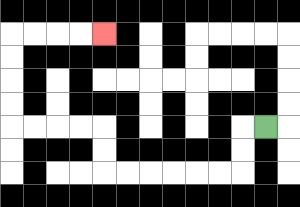{'start': '[11, 5]', 'end': '[4, 1]', 'path_directions': 'L,D,D,L,L,L,L,L,L,U,U,L,L,L,L,U,U,U,U,R,R,R,R', 'path_coordinates': '[[11, 5], [10, 5], [10, 6], [10, 7], [9, 7], [8, 7], [7, 7], [6, 7], [5, 7], [4, 7], [4, 6], [4, 5], [3, 5], [2, 5], [1, 5], [0, 5], [0, 4], [0, 3], [0, 2], [0, 1], [1, 1], [2, 1], [3, 1], [4, 1]]'}